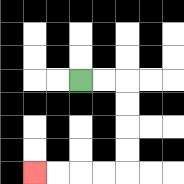{'start': '[3, 3]', 'end': '[1, 7]', 'path_directions': 'R,R,D,D,D,D,L,L,L,L', 'path_coordinates': '[[3, 3], [4, 3], [5, 3], [5, 4], [5, 5], [5, 6], [5, 7], [4, 7], [3, 7], [2, 7], [1, 7]]'}